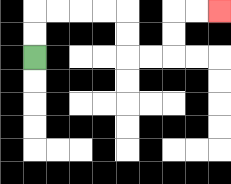{'start': '[1, 2]', 'end': '[9, 0]', 'path_directions': 'U,U,R,R,R,R,D,D,R,R,U,U,R,R', 'path_coordinates': '[[1, 2], [1, 1], [1, 0], [2, 0], [3, 0], [4, 0], [5, 0], [5, 1], [5, 2], [6, 2], [7, 2], [7, 1], [7, 0], [8, 0], [9, 0]]'}